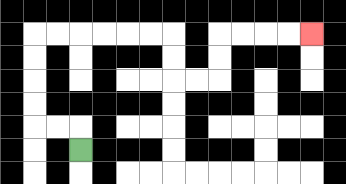{'start': '[3, 6]', 'end': '[13, 1]', 'path_directions': 'U,L,L,U,U,U,U,R,R,R,R,R,R,D,D,R,R,U,U,R,R,R,R', 'path_coordinates': '[[3, 6], [3, 5], [2, 5], [1, 5], [1, 4], [1, 3], [1, 2], [1, 1], [2, 1], [3, 1], [4, 1], [5, 1], [6, 1], [7, 1], [7, 2], [7, 3], [8, 3], [9, 3], [9, 2], [9, 1], [10, 1], [11, 1], [12, 1], [13, 1]]'}